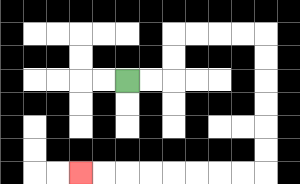{'start': '[5, 3]', 'end': '[3, 7]', 'path_directions': 'R,R,U,U,R,R,R,R,D,D,D,D,D,D,L,L,L,L,L,L,L,L', 'path_coordinates': '[[5, 3], [6, 3], [7, 3], [7, 2], [7, 1], [8, 1], [9, 1], [10, 1], [11, 1], [11, 2], [11, 3], [11, 4], [11, 5], [11, 6], [11, 7], [10, 7], [9, 7], [8, 7], [7, 7], [6, 7], [5, 7], [4, 7], [3, 7]]'}